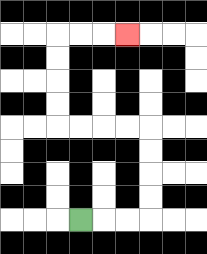{'start': '[3, 9]', 'end': '[5, 1]', 'path_directions': 'R,R,R,U,U,U,U,L,L,L,L,U,U,U,U,R,R,R', 'path_coordinates': '[[3, 9], [4, 9], [5, 9], [6, 9], [6, 8], [6, 7], [6, 6], [6, 5], [5, 5], [4, 5], [3, 5], [2, 5], [2, 4], [2, 3], [2, 2], [2, 1], [3, 1], [4, 1], [5, 1]]'}